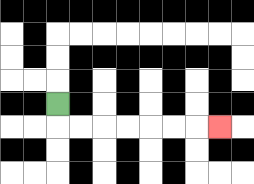{'start': '[2, 4]', 'end': '[9, 5]', 'path_directions': 'D,R,R,R,R,R,R,R', 'path_coordinates': '[[2, 4], [2, 5], [3, 5], [4, 5], [5, 5], [6, 5], [7, 5], [8, 5], [9, 5]]'}